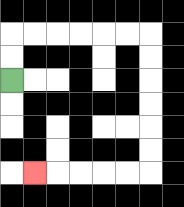{'start': '[0, 3]', 'end': '[1, 7]', 'path_directions': 'U,U,R,R,R,R,R,R,D,D,D,D,D,D,L,L,L,L,L', 'path_coordinates': '[[0, 3], [0, 2], [0, 1], [1, 1], [2, 1], [3, 1], [4, 1], [5, 1], [6, 1], [6, 2], [6, 3], [6, 4], [6, 5], [6, 6], [6, 7], [5, 7], [4, 7], [3, 7], [2, 7], [1, 7]]'}